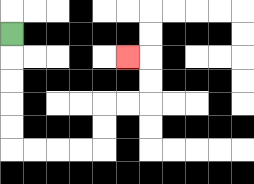{'start': '[0, 1]', 'end': '[5, 2]', 'path_directions': 'D,D,D,D,D,R,R,R,R,U,U,R,R,U,U,L', 'path_coordinates': '[[0, 1], [0, 2], [0, 3], [0, 4], [0, 5], [0, 6], [1, 6], [2, 6], [3, 6], [4, 6], [4, 5], [4, 4], [5, 4], [6, 4], [6, 3], [6, 2], [5, 2]]'}